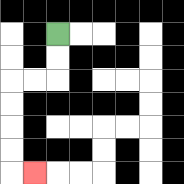{'start': '[2, 1]', 'end': '[1, 7]', 'path_directions': 'D,D,L,L,D,D,D,D,R', 'path_coordinates': '[[2, 1], [2, 2], [2, 3], [1, 3], [0, 3], [0, 4], [0, 5], [0, 6], [0, 7], [1, 7]]'}